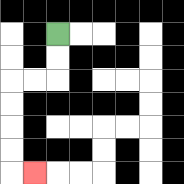{'start': '[2, 1]', 'end': '[1, 7]', 'path_directions': 'D,D,L,L,D,D,D,D,R', 'path_coordinates': '[[2, 1], [2, 2], [2, 3], [1, 3], [0, 3], [0, 4], [0, 5], [0, 6], [0, 7], [1, 7]]'}